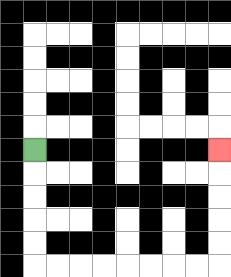{'start': '[1, 6]', 'end': '[9, 6]', 'path_directions': 'D,D,D,D,D,R,R,R,R,R,R,R,R,U,U,U,U,U', 'path_coordinates': '[[1, 6], [1, 7], [1, 8], [1, 9], [1, 10], [1, 11], [2, 11], [3, 11], [4, 11], [5, 11], [6, 11], [7, 11], [8, 11], [9, 11], [9, 10], [9, 9], [9, 8], [9, 7], [9, 6]]'}